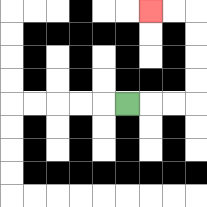{'start': '[5, 4]', 'end': '[6, 0]', 'path_directions': 'R,R,R,U,U,U,U,L,L', 'path_coordinates': '[[5, 4], [6, 4], [7, 4], [8, 4], [8, 3], [8, 2], [8, 1], [8, 0], [7, 0], [6, 0]]'}